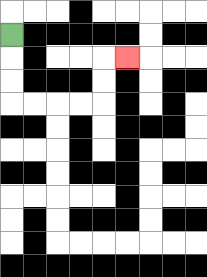{'start': '[0, 1]', 'end': '[5, 2]', 'path_directions': 'D,D,D,R,R,R,R,U,U,R', 'path_coordinates': '[[0, 1], [0, 2], [0, 3], [0, 4], [1, 4], [2, 4], [3, 4], [4, 4], [4, 3], [4, 2], [5, 2]]'}